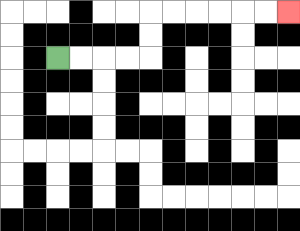{'start': '[2, 2]', 'end': '[12, 0]', 'path_directions': 'R,R,R,R,U,U,R,R,R,R,R,R', 'path_coordinates': '[[2, 2], [3, 2], [4, 2], [5, 2], [6, 2], [6, 1], [6, 0], [7, 0], [8, 0], [9, 0], [10, 0], [11, 0], [12, 0]]'}